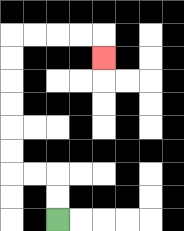{'start': '[2, 9]', 'end': '[4, 2]', 'path_directions': 'U,U,L,L,U,U,U,U,U,U,R,R,R,R,D', 'path_coordinates': '[[2, 9], [2, 8], [2, 7], [1, 7], [0, 7], [0, 6], [0, 5], [0, 4], [0, 3], [0, 2], [0, 1], [1, 1], [2, 1], [3, 1], [4, 1], [4, 2]]'}